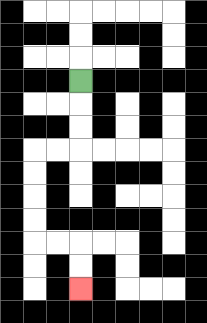{'start': '[3, 3]', 'end': '[3, 12]', 'path_directions': 'D,D,D,L,L,D,D,D,D,R,R,D,D', 'path_coordinates': '[[3, 3], [3, 4], [3, 5], [3, 6], [2, 6], [1, 6], [1, 7], [1, 8], [1, 9], [1, 10], [2, 10], [3, 10], [3, 11], [3, 12]]'}